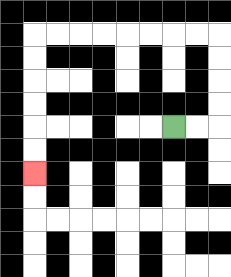{'start': '[7, 5]', 'end': '[1, 7]', 'path_directions': 'R,R,U,U,U,U,L,L,L,L,L,L,L,L,D,D,D,D,D,D', 'path_coordinates': '[[7, 5], [8, 5], [9, 5], [9, 4], [9, 3], [9, 2], [9, 1], [8, 1], [7, 1], [6, 1], [5, 1], [4, 1], [3, 1], [2, 1], [1, 1], [1, 2], [1, 3], [1, 4], [1, 5], [1, 6], [1, 7]]'}